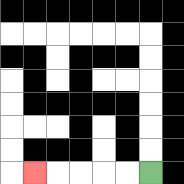{'start': '[6, 7]', 'end': '[1, 7]', 'path_directions': 'L,L,L,L,L', 'path_coordinates': '[[6, 7], [5, 7], [4, 7], [3, 7], [2, 7], [1, 7]]'}